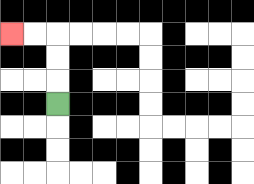{'start': '[2, 4]', 'end': '[0, 1]', 'path_directions': 'U,U,U,L,L', 'path_coordinates': '[[2, 4], [2, 3], [2, 2], [2, 1], [1, 1], [0, 1]]'}